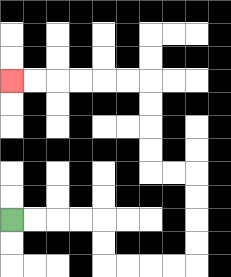{'start': '[0, 9]', 'end': '[0, 3]', 'path_directions': 'R,R,R,R,D,D,R,R,R,R,U,U,U,U,L,L,U,U,U,U,L,L,L,L,L,L', 'path_coordinates': '[[0, 9], [1, 9], [2, 9], [3, 9], [4, 9], [4, 10], [4, 11], [5, 11], [6, 11], [7, 11], [8, 11], [8, 10], [8, 9], [8, 8], [8, 7], [7, 7], [6, 7], [6, 6], [6, 5], [6, 4], [6, 3], [5, 3], [4, 3], [3, 3], [2, 3], [1, 3], [0, 3]]'}